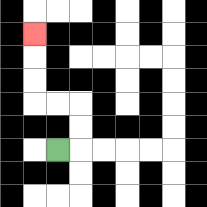{'start': '[2, 6]', 'end': '[1, 1]', 'path_directions': 'R,U,U,L,L,U,U,U', 'path_coordinates': '[[2, 6], [3, 6], [3, 5], [3, 4], [2, 4], [1, 4], [1, 3], [1, 2], [1, 1]]'}